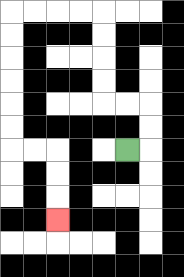{'start': '[5, 6]', 'end': '[2, 9]', 'path_directions': 'R,U,U,L,L,U,U,U,U,L,L,L,L,D,D,D,D,D,D,R,R,D,D,D', 'path_coordinates': '[[5, 6], [6, 6], [6, 5], [6, 4], [5, 4], [4, 4], [4, 3], [4, 2], [4, 1], [4, 0], [3, 0], [2, 0], [1, 0], [0, 0], [0, 1], [0, 2], [0, 3], [0, 4], [0, 5], [0, 6], [1, 6], [2, 6], [2, 7], [2, 8], [2, 9]]'}